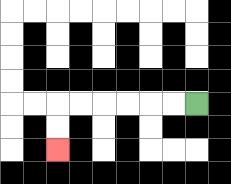{'start': '[8, 4]', 'end': '[2, 6]', 'path_directions': 'L,L,L,L,L,L,D,D', 'path_coordinates': '[[8, 4], [7, 4], [6, 4], [5, 4], [4, 4], [3, 4], [2, 4], [2, 5], [2, 6]]'}